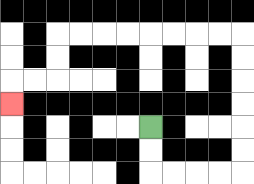{'start': '[6, 5]', 'end': '[0, 4]', 'path_directions': 'D,D,R,R,R,R,U,U,U,U,U,U,L,L,L,L,L,L,L,L,D,D,L,L,D', 'path_coordinates': '[[6, 5], [6, 6], [6, 7], [7, 7], [8, 7], [9, 7], [10, 7], [10, 6], [10, 5], [10, 4], [10, 3], [10, 2], [10, 1], [9, 1], [8, 1], [7, 1], [6, 1], [5, 1], [4, 1], [3, 1], [2, 1], [2, 2], [2, 3], [1, 3], [0, 3], [0, 4]]'}